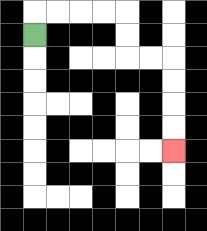{'start': '[1, 1]', 'end': '[7, 6]', 'path_directions': 'U,R,R,R,R,D,D,R,R,D,D,D,D', 'path_coordinates': '[[1, 1], [1, 0], [2, 0], [3, 0], [4, 0], [5, 0], [5, 1], [5, 2], [6, 2], [7, 2], [7, 3], [7, 4], [7, 5], [7, 6]]'}